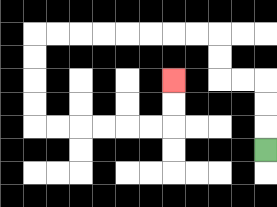{'start': '[11, 6]', 'end': '[7, 3]', 'path_directions': 'U,U,U,L,L,U,U,L,L,L,L,L,L,L,L,D,D,D,D,R,R,R,R,R,R,U,U', 'path_coordinates': '[[11, 6], [11, 5], [11, 4], [11, 3], [10, 3], [9, 3], [9, 2], [9, 1], [8, 1], [7, 1], [6, 1], [5, 1], [4, 1], [3, 1], [2, 1], [1, 1], [1, 2], [1, 3], [1, 4], [1, 5], [2, 5], [3, 5], [4, 5], [5, 5], [6, 5], [7, 5], [7, 4], [7, 3]]'}